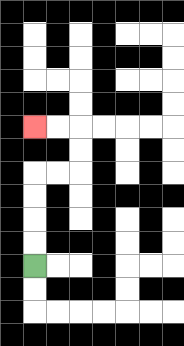{'start': '[1, 11]', 'end': '[1, 5]', 'path_directions': 'U,U,U,U,R,R,U,U,L,L', 'path_coordinates': '[[1, 11], [1, 10], [1, 9], [1, 8], [1, 7], [2, 7], [3, 7], [3, 6], [3, 5], [2, 5], [1, 5]]'}